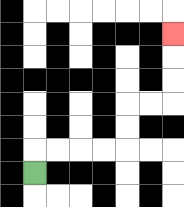{'start': '[1, 7]', 'end': '[7, 1]', 'path_directions': 'U,R,R,R,R,U,U,R,R,U,U,U', 'path_coordinates': '[[1, 7], [1, 6], [2, 6], [3, 6], [4, 6], [5, 6], [5, 5], [5, 4], [6, 4], [7, 4], [7, 3], [7, 2], [7, 1]]'}